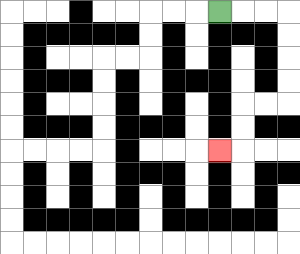{'start': '[9, 0]', 'end': '[9, 6]', 'path_directions': 'R,R,R,D,D,D,D,L,L,D,D,L', 'path_coordinates': '[[9, 0], [10, 0], [11, 0], [12, 0], [12, 1], [12, 2], [12, 3], [12, 4], [11, 4], [10, 4], [10, 5], [10, 6], [9, 6]]'}